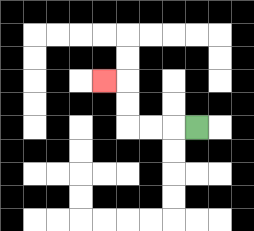{'start': '[8, 5]', 'end': '[4, 3]', 'path_directions': 'L,L,L,U,U,L', 'path_coordinates': '[[8, 5], [7, 5], [6, 5], [5, 5], [5, 4], [5, 3], [4, 3]]'}